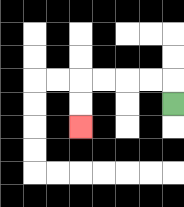{'start': '[7, 4]', 'end': '[3, 5]', 'path_directions': 'U,L,L,L,L,D,D', 'path_coordinates': '[[7, 4], [7, 3], [6, 3], [5, 3], [4, 3], [3, 3], [3, 4], [3, 5]]'}